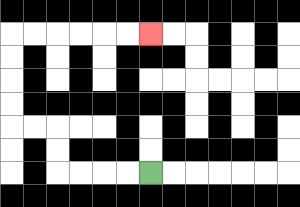{'start': '[6, 7]', 'end': '[6, 1]', 'path_directions': 'L,L,L,L,U,U,L,L,U,U,U,U,R,R,R,R,R,R', 'path_coordinates': '[[6, 7], [5, 7], [4, 7], [3, 7], [2, 7], [2, 6], [2, 5], [1, 5], [0, 5], [0, 4], [0, 3], [0, 2], [0, 1], [1, 1], [2, 1], [3, 1], [4, 1], [5, 1], [6, 1]]'}